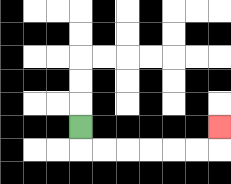{'start': '[3, 5]', 'end': '[9, 5]', 'path_directions': 'D,R,R,R,R,R,R,U', 'path_coordinates': '[[3, 5], [3, 6], [4, 6], [5, 6], [6, 6], [7, 6], [8, 6], [9, 6], [9, 5]]'}